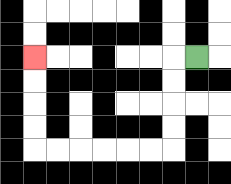{'start': '[8, 2]', 'end': '[1, 2]', 'path_directions': 'L,D,D,D,D,L,L,L,L,L,L,U,U,U,U', 'path_coordinates': '[[8, 2], [7, 2], [7, 3], [7, 4], [7, 5], [7, 6], [6, 6], [5, 6], [4, 6], [3, 6], [2, 6], [1, 6], [1, 5], [1, 4], [1, 3], [1, 2]]'}